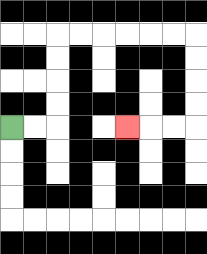{'start': '[0, 5]', 'end': '[5, 5]', 'path_directions': 'R,R,U,U,U,U,R,R,R,R,R,R,D,D,D,D,L,L,L', 'path_coordinates': '[[0, 5], [1, 5], [2, 5], [2, 4], [2, 3], [2, 2], [2, 1], [3, 1], [4, 1], [5, 1], [6, 1], [7, 1], [8, 1], [8, 2], [8, 3], [8, 4], [8, 5], [7, 5], [6, 5], [5, 5]]'}